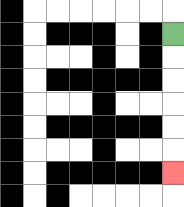{'start': '[7, 1]', 'end': '[7, 7]', 'path_directions': 'D,D,D,D,D,D', 'path_coordinates': '[[7, 1], [7, 2], [7, 3], [7, 4], [7, 5], [7, 6], [7, 7]]'}